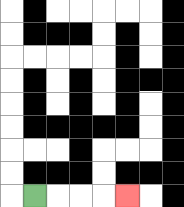{'start': '[1, 8]', 'end': '[5, 8]', 'path_directions': 'R,R,R,R', 'path_coordinates': '[[1, 8], [2, 8], [3, 8], [4, 8], [5, 8]]'}